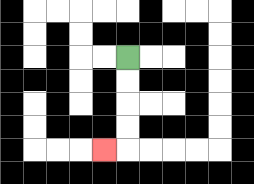{'start': '[5, 2]', 'end': '[4, 6]', 'path_directions': 'D,D,D,D,L', 'path_coordinates': '[[5, 2], [5, 3], [5, 4], [5, 5], [5, 6], [4, 6]]'}